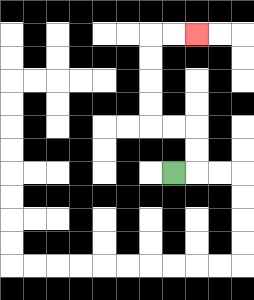{'start': '[7, 7]', 'end': '[8, 1]', 'path_directions': 'R,U,U,L,L,U,U,U,U,R,R', 'path_coordinates': '[[7, 7], [8, 7], [8, 6], [8, 5], [7, 5], [6, 5], [6, 4], [6, 3], [6, 2], [6, 1], [7, 1], [8, 1]]'}